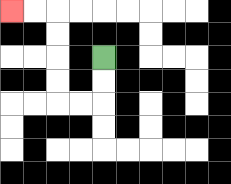{'start': '[4, 2]', 'end': '[0, 0]', 'path_directions': 'D,D,L,L,U,U,U,U,L,L', 'path_coordinates': '[[4, 2], [4, 3], [4, 4], [3, 4], [2, 4], [2, 3], [2, 2], [2, 1], [2, 0], [1, 0], [0, 0]]'}